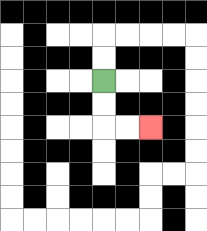{'start': '[4, 3]', 'end': '[6, 5]', 'path_directions': 'D,D,R,R', 'path_coordinates': '[[4, 3], [4, 4], [4, 5], [5, 5], [6, 5]]'}